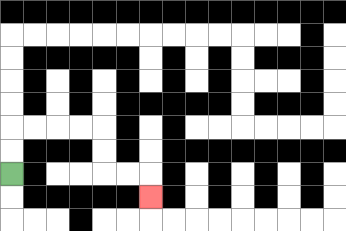{'start': '[0, 7]', 'end': '[6, 8]', 'path_directions': 'U,U,R,R,R,R,D,D,R,R,D', 'path_coordinates': '[[0, 7], [0, 6], [0, 5], [1, 5], [2, 5], [3, 5], [4, 5], [4, 6], [4, 7], [5, 7], [6, 7], [6, 8]]'}